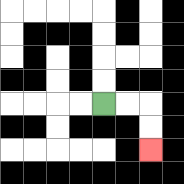{'start': '[4, 4]', 'end': '[6, 6]', 'path_directions': 'R,R,D,D', 'path_coordinates': '[[4, 4], [5, 4], [6, 4], [6, 5], [6, 6]]'}